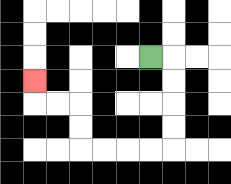{'start': '[6, 2]', 'end': '[1, 3]', 'path_directions': 'R,D,D,D,D,L,L,L,L,U,U,L,L,U', 'path_coordinates': '[[6, 2], [7, 2], [7, 3], [7, 4], [7, 5], [7, 6], [6, 6], [5, 6], [4, 6], [3, 6], [3, 5], [3, 4], [2, 4], [1, 4], [1, 3]]'}